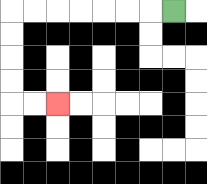{'start': '[7, 0]', 'end': '[2, 4]', 'path_directions': 'L,L,L,L,L,L,L,D,D,D,D,R,R', 'path_coordinates': '[[7, 0], [6, 0], [5, 0], [4, 0], [3, 0], [2, 0], [1, 0], [0, 0], [0, 1], [0, 2], [0, 3], [0, 4], [1, 4], [2, 4]]'}